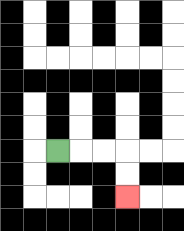{'start': '[2, 6]', 'end': '[5, 8]', 'path_directions': 'R,R,R,D,D', 'path_coordinates': '[[2, 6], [3, 6], [4, 6], [5, 6], [5, 7], [5, 8]]'}